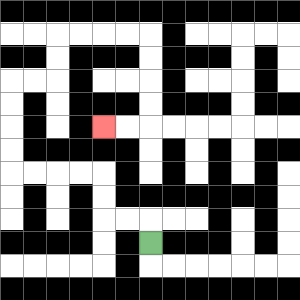{'start': '[6, 10]', 'end': '[4, 5]', 'path_directions': 'U,L,L,U,U,L,L,L,L,U,U,U,U,R,R,U,U,R,R,R,R,D,D,D,D,L,L', 'path_coordinates': '[[6, 10], [6, 9], [5, 9], [4, 9], [4, 8], [4, 7], [3, 7], [2, 7], [1, 7], [0, 7], [0, 6], [0, 5], [0, 4], [0, 3], [1, 3], [2, 3], [2, 2], [2, 1], [3, 1], [4, 1], [5, 1], [6, 1], [6, 2], [6, 3], [6, 4], [6, 5], [5, 5], [4, 5]]'}